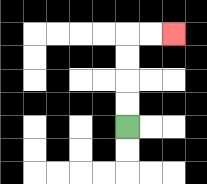{'start': '[5, 5]', 'end': '[7, 1]', 'path_directions': 'U,U,U,U,R,R', 'path_coordinates': '[[5, 5], [5, 4], [5, 3], [5, 2], [5, 1], [6, 1], [7, 1]]'}